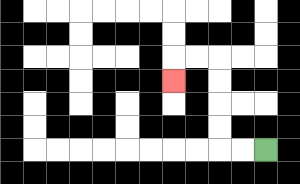{'start': '[11, 6]', 'end': '[7, 3]', 'path_directions': 'L,L,U,U,U,U,L,L,D', 'path_coordinates': '[[11, 6], [10, 6], [9, 6], [9, 5], [9, 4], [9, 3], [9, 2], [8, 2], [7, 2], [7, 3]]'}